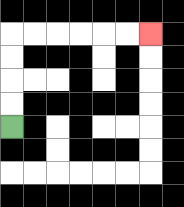{'start': '[0, 5]', 'end': '[6, 1]', 'path_directions': 'U,U,U,U,R,R,R,R,R,R', 'path_coordinates': '[[0, 5], [0, 4], [0, 3], [0, 2], [0, 1], [1, 1], [2, 1], [3, 1], [4, 1], [5, 1], [6, 1]]'}